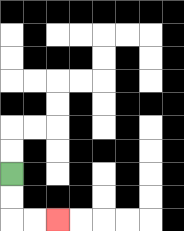{'start': '[0, 7]', 'end': '[2, 9]', 'path_directions': 'D,D,R,R', 'path_coordinates': '[[0, 7], [0, 8], [0, 9], [1, 9], [2, 9]]'}